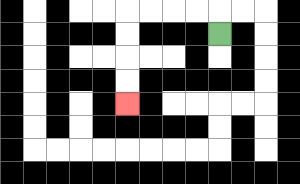{'start': '[9, 1]', 'end': '[5, 4]', 'path_directions': 'U,L,L,L,L,D,D,D,D', 'path_coordinates': '[[9, 1], [9, 0], [8, 0], [7, 0], [6, 0], [5, 0], [5, 1], [5, 2], [5, 3], [5, 4]]'}